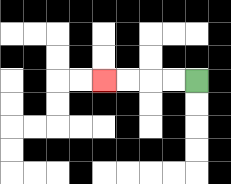{'start': '[8, 3]', 'end': '[4, 3]', 'path_directions': 'L,L,L,L', 'path_coordinates': '[[8, 3], [7, 3], [6, 3], [5, 3], [4, 3]]'}